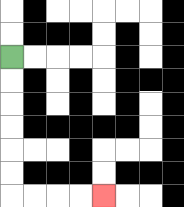{'start': '[0, 2]', 'end': '[4, 8]', 'path_directions': 'D,D,D,D,D,D,R,R,R,R', 'path_coordinates': '[[0, 2], [0, 3], [0, 4], [0, 5], [0, 6], [0, 7], [0, 8], [1, 8], [2, 8], [3, 8], [4, 8]]'}